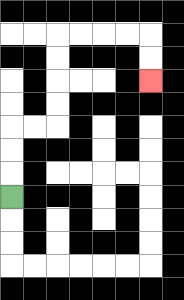{'start': '[0, 8]', 'end': '[6, 3]', 'path_directions': 'U,U,U,R,R,U,U,U,U,R,R,R,R,D,D', 'path_coordinates': '[[0, 8], [0, 7], [0, 6], [0, 5], [1, 5], [2, 5], [2, 4], [2, 3], [2, 2], [2, 1], [3, 1], [4, 1], [5, 1], [6, 1], [6, 2], [6, 3]]'}